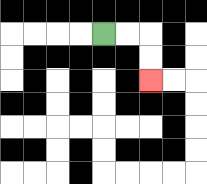{'start': '[4, 1]', 'end': '[6, 3]', 'path_directions': 'R,R,D,D', 'path_coordinates': '[[4, 1], [5, 1], [6, 1], [6, 2], [6, 3]]'}